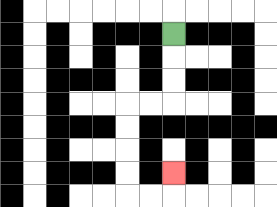{'start': '[7, 1]', 'end': '[7, 7]', 'path_directions': 'D,D,D,L,L,D,D,D,D,R,R,U', 'path_coordinates': '[[7, 1], [7, 2], [7, 3], [7, 4], [6, 4], [5, 4], [5, 5], [5, 6], [5, 7], [5, 8], [6, 8], [7, 8], [7, 7]]'}